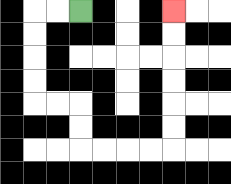{'start': '[3, 0]', 'end': '[7, 0]', 'path_directions': 'L,L,D,D,D,D,R,R,D,D,R,R,R,R,U,U,U,U,U,U', 'path_coordinates': '[[3, 0], [2, 0], [1, 0], [1, 1], [1, 2], [1, 3], [1, 4], [2, 4], [3, 4], [3, 5], [3, 6], [4, 6], [5, 6], [6, 6], [7, 6], [7, 5], [7, 4], [7, 3], [7, 2], [7, 1], [7, 0]]'}